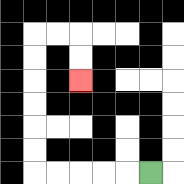{'start': '[6, 7]', 'end': '[3, 3]', 'path_directions': 'L,L,L,L,L,U,U,U,U,U,U,R,R,D,D', 'path_coordinates': '[[6, 7], [5, 7], [4, 7], [3, 7], [2, 7], [1, 7], [1, 6], [1, 5], [1, 4], [1, 3], [1, 2], [1, 1], [2, 1], [3, 1], [3, 2], [3, 3]]'}